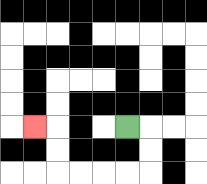{'start': '[5, 5]', 'end': '[1, 5]', 'path_directions': 'R,D,D,L,L,L,L,U,U,L', 'path_coordinates': '[[5, 5], [6, 5], [6, 6], [6, 7], [5, 7], [4, 7], [3, 7], [2, 7], [2, 6], [2, 5], [1, 5]]'}